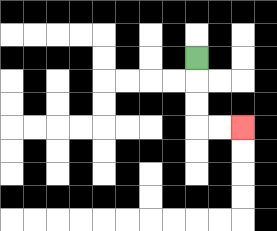{'start': '[8, 2]', 'end': '[10, 5]', 'path_directions': 'D,D,D,R,R', 'path_coordinates': '[[8, 2], [8, 3], [8, 4], [8, 5], [9, 5], [10, 5]]'}